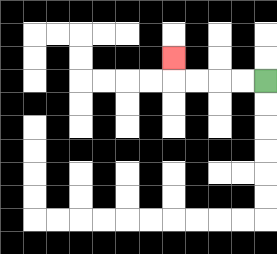{'start': '[11, 3]', 'end': '[7, 2]', 'path_directions': 'L,L,L,L,U', 'path_coordinates': '[[11, 3], [10, 3], [9, 3], [8, 3], [7, 3], [7, 2]]'}